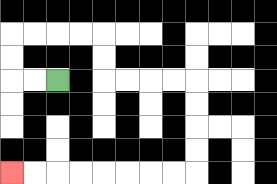{'start': '[2, 3]', 'end': '[0, 7]', 'path_directions': 'L,L,U,U,R,R,R,R,D,D,R,R,R,R,D,D,D,D,L,L,L,L,L,L,L,L', 'path_coordinates': '[[2, 3], [1, 3], [0, 3], [0, 2], [0, 1], [1, 1], [2, 1], [3, 1], [4, 1], [4, 2], [4, 3], [5, 3], [6, 3], [7, 3], [8, 3], [8, 4], [8, 5], [8, 6], [8, 7], [7, 7], [6, 7], [5, 7], [4, 7], [3, 7], [2, 7], [1, 7], [0, 7]]'}